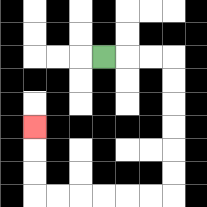{'start': '[4, 2]', 'end': '[1, 5]', 'path_directions': 'R,R,R,D,D,D,D,D,D,L,L,L,L,L,L,U,U,U', 'path_coordinates': '[[4, 2], [5, 2], [6, 2], [7, 2], [7, 3], [7, 4], [7, 5], [7, 6], [7, 7], [7, 8], [6, 8], [5, 8], [4, 8], [3, 8], [2, 8], [1, 8], [1, 7], [1, 6], [1, 5]]'}